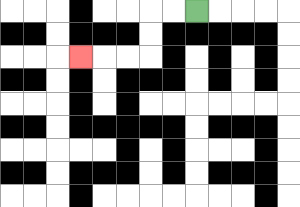{'start': '[8, 0]', 'end': '[3, 2]', 'path_directions': 'L,L,D,D,L,L,L', 'path_coordinates': '[[8, 0], [7, 0], [6, 0], [6, 1], [6, 2], [5, 2], [4, 2], [3, 2]]'}